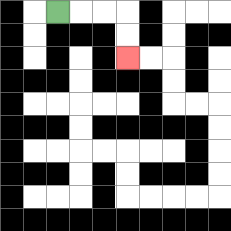{'start': '[2, 0]', 'end': '[5, 2]', 'path_directions': 'R,R,R,D,D', 'path_coordinates': '[[2, 0], [3, 0], [4, 0], [5, 0], [5, 1], [5, 2]]'}